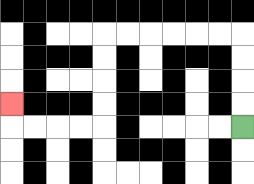{'start': '[10, 5]', 'end': '[0, 4]', 'path_directions': 'U,U,U,U,L,L,L,L,L,L,D,D,D,D,L,L,L,L,U', 'path_coordinates': '[[10, 5], [10, 4], [10, 3], [10, 2], [10, 1], [9, 1], [8, 1], [7, 1], [6, 1], [5, 1], [4, 1], [4, 2], [4, 3], [4, 4], [4, 5], [3, 5], [2, 5], [1, 5], [0, 5], [0, 4]]'}